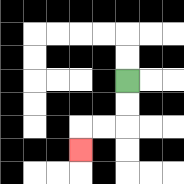{'start': '[5, 3]', 'end': '[3, 6]', 'path_directions': 'D,D,L,L,D', 'path_coordinates': '[[5, 3], [5, 4], [5, 5], [4, 5], [3, 5], [3, 6]]'}